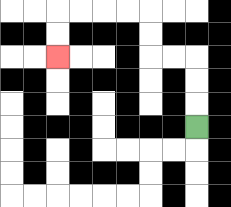{'start': '[8, 5]', 'end': '[2, 2]', 'path_directions': 'U,U,U,L,L,U,U,L,L,L,L,D,D', 'path_coordinates': '[[8, 5], [8, 4], [8, 3], [8, 2], [7, 2], [6, 2], [6, 1], [6, 0], [5, 0], [4, 0], [3, 0], [2, 0], [2, 1], [2, 2]]'}